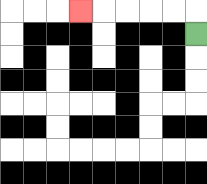{'start': '[8, 1]', 'end': '[3, 0]', 'path_directions': 'U,L,L,L,L,L', 'path_coordinates': '[[8, 1], [8, 0], [7, 0], [6, 0], [5, 0], [4, 0], [3, 0]]'}